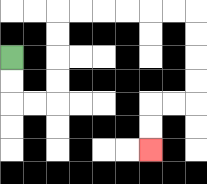{'start': '[0, 2]', 'end': '[6, 6]', 'path_directions': 'D,D,R,R,U,U,U,U,R,R,R,R,R,R,D,D,D,D,L,L,D,D', 'path_coordinates': '[[0, 2], [0, 3], [0, 4], [1, 4], [2, 4], [2, 3], [2, 2], [2, 1], [2, 0], [3, 0], [4, 0], [5, 0], [6, 0], [7, 0], [8, 0], [8, 1], [8, 2], [8, 3], [8, 4], [7, 4], [6, 4], [6, 5], [6, 6]]'}